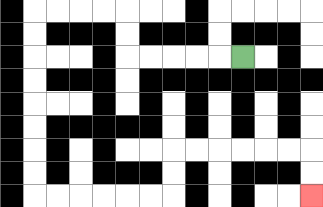{'start': '[10, 2]', 'end': '[13, 8]', 'path_directions': 'L,L,L,L,L,U,U,L,L,L,L,D,D,D,D,D,D,D,D,R,R,R,R,R,R,U,U,R,R,R,R,R,R,D,D', 'path_coordinates': '[[10, 2], [9, 2], [8, 2], [7, 2], [6, 2], [5, 2], [5, 1], [5, 0], [4, 0], [3, 0], [2, 0], [1, 0], [1, 1], [1, 2], [1, 3], [1, 4], [1, 5], [1, 6], [1, 7], [1, 8], [2, 8], [3, 8], [4, 8], [5, 8], [6, 8], [7, 8], [7, 7], [7, 6], [8, 6], [9, 6], [10, 6], [11, 6], [12, 6], [13, 6], [13, 7], [13, 8]]'}